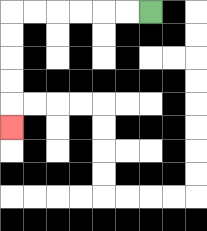{'start': '[6, 0]', 'end': '[0, 5]', 'path_directions': 'L,L,L,L,L,L,D,D,D,D,D', 'path_coordinates': '[[6, 0], [5, 0], [4, 0], [3, 0], [2, 0], [1, 0], [0, 0], [0, 1], [0, 2], [0, 3], [0, 4], [0, 5]]'}